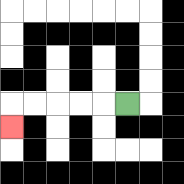{'start': '[5, 4]', 'end': '[0, 5]', 'path_directions': 'L,L,L,L,L,D', 'path_coordinates': '[[5, 4], [4, 4], [3, 4], [2, 4], [1, 4], [0, 4], [0, 5]]'}